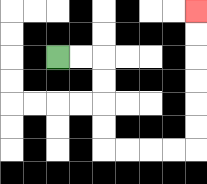{'start': '[2, 2]', 'end': '[8, 0]', 'path_directions': 'R,R,D,D,D,D,R,R,R,R,U,U,U,U,U,U', 'path_coordinates': '[[2, 2], [3, 2], [4, 2], [4, 3], [4, 4], [4, 5], [4, 6], [5, 6], [6, 6], [7, 6], [8, 6], [8, 5], [8, 4], [8, 3], [8, 2], [8, 1], [8, 0]]'}